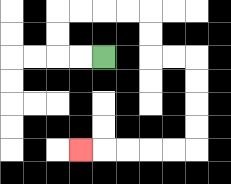{'start': '[4, 2]', 'end': '[3, 6]', 'path_directions': 'L,L,U,U,R,R,R,R,D,D,R,R,D,D,D,D,L,L,L,L,L', 'path_coordinates': '[[4, 2], [3, 2], [2, 2], [2, 1], [2, 0], [3, 0], [4, 0], [5, 0], [6, 0], [6, 1], [6, 2], [7, 2], [8, 2], [8, 3], [8, 4], [8, 5], [8, 6], [7, 6], [6, 6], [5, 6], [4, 6], [3, 6]]'}